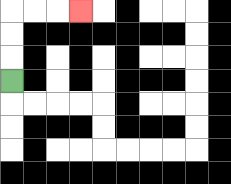{'start': '[0, 3]', 'end': '[3, 0]', 'path_directions': 'U,U,U,R,R,R', 'path_coordinates': '[[0, 3], [0, 2], [0, 1], [0, 0], [1, 0], [2, 0], [3, 0]]'}